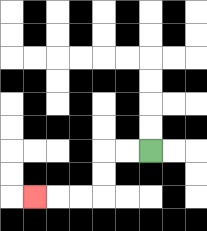{'start': '[6, 6]', 'end': '[1, 8]', 'path_directions': 'L,L,D,D,L,L,L', 'path_coordinates': '[[6, 6], [5, 6], [4, 6], [4, 7], [4, 8], [3, 8], [2, 8], [1, 8]]'}